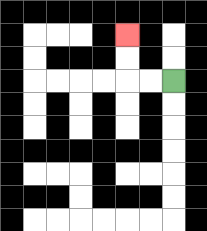{'start': '[7, 3]', 'end': '[5, 1]', 'path_directions': 'L,L,U,U', 'path_coordinates': '[[7, 3], [6, 3], [5, 3], [5, 2], [5, 1]]'}